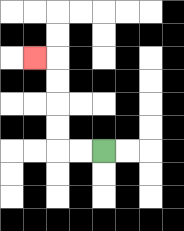{'start': '[4, 6]', 'end': '[1, 2]', 'path_directions': 'L,L,U,U,U,U,L', 'path_coordinates': '[[4, 6], [3, 6], [2, 6], [2, 5], [2, 4], [2, 3], [2, 2], [1, 2]]'}